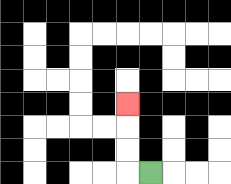{'start': '[6, 7]', 'end': '[5, 4]', 'path_directions': 'L,U,U,U', 'path_coordinates': '[[6, 7], [5, 7], [5, 6], [5, 5], [5, 4]]'}